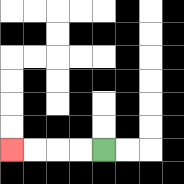{'start': '[4, 6]', 'end': '[0, 6]', 'path_directions': 'L,L,L,L', 'path_coordinates': '[[4, 6], [3, 6], [2, 6], [1, 6], [0, 6]]'}